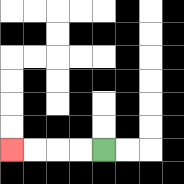{'start': '[4, 6]', 'end': '[0, 6]', 'path_directions': 'L,L,L,L', 'path_coordinates': '[[4, 6], [3, 6], [2, 6], [1, 6], [0, 6]]'}